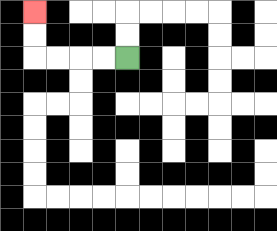{'start': '[5, 2]', 'end': '[1, 0]', 'path_directions': 'L,L,L,L,U,U', 'path_coordinates': '[[5, 2], [4, 2], [3, 2], [2, 2], [1, 2], [1, 1], [1, 0]]'}